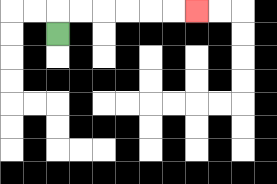{'start': '[2, 1]', 'end': '[8, 0]', 'path_directions': 'U,R,R,R,R,R,R', 'path_coordinates': '[[2, 1], [2, 0], [3, 0], [4, 0], [5, 0], [6, 0], [7, 0], [8, 0]]'}